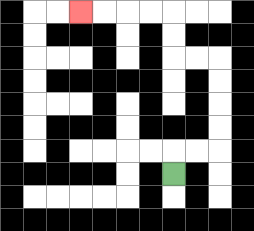{'start': '[7, 7]', 'end': '[3, 0]', 'path_directions': 'U,R,R,U,U,U,U,L,L,U,U,L,L,L,L', 'path_coordinates': '[[7, 7], [7, 6], [8, 6], [9, 6], [9, 5], [9, 4], [9, 3], [9, 2], [8, 2], [7, 2], [7, 1], [7, 0], [6, 0], [5, 0], [4, 0], [3, 0]]'}